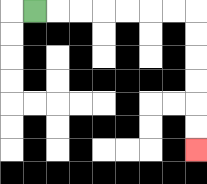{'start': '[1, 0]', 'end': '[8, 6]', 'path_directions': 'R,R,R,R,R,R,R,D,D,D,D,D,D', 'path_coordinates': '[[1, 0], [2, 0], [3, 0], [4, 0], [5, 0], [6, 0], [7, 0], [8, 0], [8, 1], [8, 2], [8, 3], [8, 4], [8, 5], [8, 6]]'}